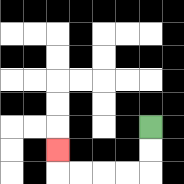{'start': '[6, 5]', 'end': '[2, 6]', 'path_directions': 'D,D,L,L,L,L,U', 'path_coordinates': '[[6, 5], [6, 6], [6, 7], [5, 7], [4, 7], [3, 7], [2, 7], [2, 6]]'}